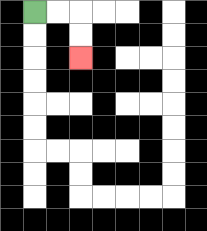{'start': '[1, 0]', 'end': '[3, 2]', 'path_directions': 'R,R,D,D', 'path_coordinates': '[[1, 0], [2, 0], [3, 0], [3, 1], [3, 2]]'}